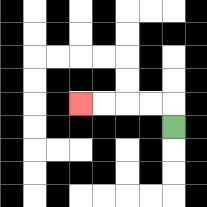{'start': '[7, 5]', 'end': '[3, 4]', 'path_directions': 'U,L,L,L,L', 'path_coordinates': '[[7, 5], [7, 4], [6, 4], [5, 4], [4, 4], [3, 4]]'}